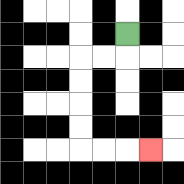{'start': '[5, 1]', 'end': '[6, 6]', 'path_directions': 'D,L,L,D,D,D,D,R,R,R', 'path_coordinates': '[[5, 1], [5, 2], [4, 2], [3, 2], [3, 3], [3, 4], [3, 5], [3, 6], [4, 6], [5, 6], [6, 6]]'}